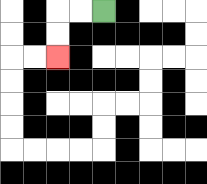{'start': '[4, 0]', 'end': '[2, 2]', 'path_directions': 'L,L,D,D', 'path_coordinates': '[[4, 0], [3, 0], [2, 0], [2, 1], [2, 2]]'}